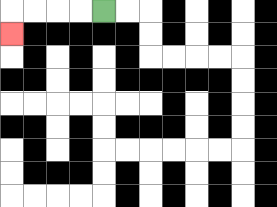{'start': '[4, 0]', 'end': '[0, 1]', 'path_directions': 'L,L,L,L,D', 'path_coordinates': '[[4, 0], [3, 0], [2, 0], [1, 0], [0, 0], [0, 1]]'}